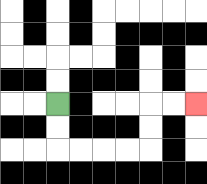{'start': '[2, 4]', 'end': '[8, 4]', 'path_directions': 'D,D,R,R,R,R,U,U,R,R', 'path_coordinates': '[[2, 4], [2, 5], [2, 6], [3, 6], [4, 6], [5, 6], [6, 6], [6, 5], [6, 4], [7, 4], [8, 4]]'}